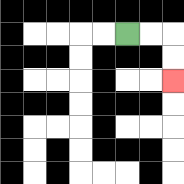{'start': '[5, 1]', 'end': '[7, 3]', 'path_directions': 'R,R,D,D', 'path_coordinates': '[[5, 1], [6, 1], [7, 1], [7, 2], [7, 3]]'}